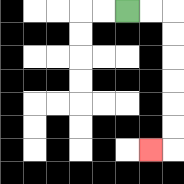{'start': '[5, 0]', 'end': '[6, 6]', 'path_directions': 'R,R,D,D,D,D,D,D,L', 'path_coordinates': '[[5, 0], [6, 0], [7, 0], [7, 1], [7, 2], [7, 3], [7, 4], [7, 5], [7, 6], [6, 6]]'}